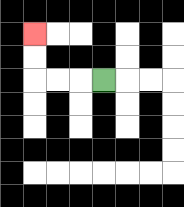{'start': '[4, 3]', 'end': '[1, 1]', 'path_directions': 'L,L,L,U,U', 'path_coordinates': '[[4, 3], [3, 3], [2, 3], [1, 3], [1, 2], [1, 1]]'}